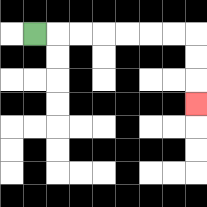{'start': '[1, 1]', 'end': '[8, 4]', 'path_directions': 'R,R,R,R,R,R,R,D,D,D', 'path_coordinates': '[[1, 1], [2, 1], [3, 1], [4, 1], [5, 1], [6, 1], [7, 1], [8, 1], [8, 2], [8, 3], [8, 4]]'}